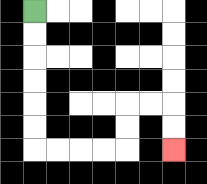{'start': '[1, 0]', 'end': '[7, 6]', 'path_directions': 'D,D,D,D,D,D,R,R,R,R,U,U,R,R,D,D', 'path_coordinates': '[[1, 0], [1, 1], [1, 2], [1, 3], [1, 4], [1, 5], [1, 6], [2, 6], [3, 6], [4, 6], [5, 6], [5, 5], [5, 4], [6, 4], [7, 4], [7, 5], [7, 6]]'}